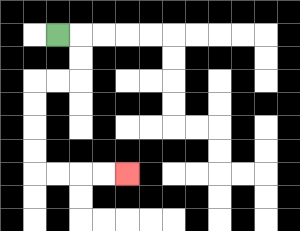{'start': '[2, 1]', 'end': '[5, 7]', 'path_directions': 'R,D,D,L,L,D,D,D,D,R,R,R,R', 'path_coordinates': '[[2, 1], [3, 1], [3, 2], [3, 3], [2, 3], [1, 3], [1, 4], [1, 5], [1, 6], [1, 7], [2, 7], [3, 7], [4, 7], [5, 7]]'}